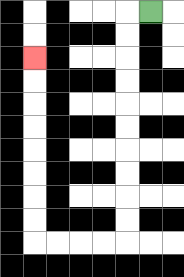{'start': '[6, 0]', 'end': '[1, 2]', 'path_directions': 'L,D,D,D,D,D,D,D,D,D,D,L,L,L,L,U,U,U,U,U,U,U,U', 'path_coordinates': '[[6, 0], [5, 0], [5, 1], [5, 2], [5, 3], [5, 4], [5, 5], [5, 6], [5, 7], [5, 8], [5, 9], [5, 10], [4, 10], [3, 10], [2, 10], [1, 10], [1, 9], [1, 8], [1, 7], [1, 6], [1, 5], [1, 4], [1, 3], [1, 2]]'}